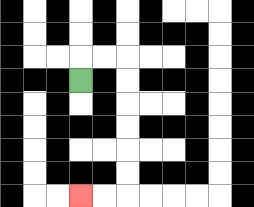{'start': '[3, 3]', 'end': '[3, 8]', 'path_directions': 'U,R,R,D,D,D,D,D,D,L,L', 'path_coordinates': '[[3, 3], [3, 2], [4, 2], [5, 2], [5, 3], [5, 4], [5, 5], [5, 6], [5, 7], [5, 8], [4, 8], [3, 8]]'}